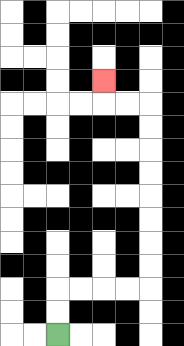{'start': '[2, 14]', 'end': '[4, 3]', 'path_directions': 'U,U,R,R,R,R,U,U,U,U,U,U,U,U,L,L,U', 'path_coordinates': '[[2, 14], [2, 13], [2, 12], [3, 12], [4, 12], [5, 12], [6, 12], [6, 11], [6, 10], [6, 9], [6, 8], [6, 7], [6, 6], [6, 5], [6, 4], [5, 4], [4, 4], [4, 3]]'}